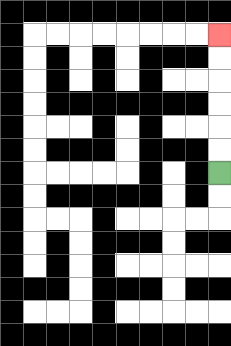{'start': '[9, 7]', 'end': '[9, 1]', 'path_directions': 'U,U,U,U,U,U', 'path_coordinates': '[[9, 7], [9, 6], [9, 5], [9, 4], [9, 3], [9, 2], [9, 1]]'}